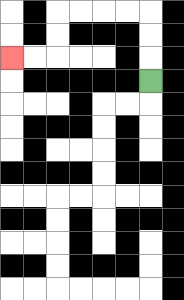{'start': '[6, 3]', 'end': '[0, 2]', 'path_directions': 'U,U,U,L,L,L,L,D,D,L,L', 'path_coordinates': '[[6, 3], [6, 2], [6, 1], [6, 0], [5, 0], [4, 0], [3, 0], [2, 0], [2, 1], [2, 2], [1, 2], [0, 2]]'}